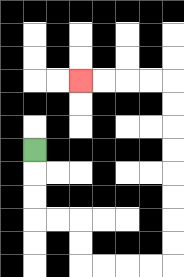{'start': '[1, 6]', 'end': '[3, 3]', 'path_directions': 'D,D,D,R,R,D,D,R,R,R,R,U,U,U,U,U,U,U,U,L,L,L,L', 'path_coordinates': '[[1, 6], [1, 7], [1, 8], [1, 9], [2, 9], [3, 9], [3, 10], [3, 11], [4, 11], [5, 11], [6, 11], [7, 11], [7, 10], [7, 9], [7, 8], [7, 7], [7, 6], [7, 5], [7, 4], [7, 3], [6, 3], [5, 3], [4, 3], [3, 3]]'}